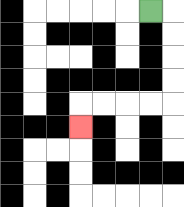{'start': '[6, 0]', 'end': '[3, 5]', 'path_directions': 'R,D,D,D,D,L,L,L,L,D', 'path_coordinates': '[[6, 0], [7, 0], [7, 1], [7, 2], [7, 3], [7, 4], [6, 4], [5, 4], [4, 4], [3, 4], [3, 5]]'}